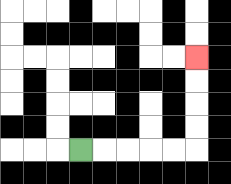{'start': '[3, 6]', 'end': '[8, 2]', 'path_directions': 'R,R,R,R,R,U,U,U,U', 'path_coordinates': '[[3, 6], [4, 6], [5, 6], [6, 6], [7, 6], [8, 6], [8, 5], [8, 4], [8, 3], [8, 2]]'}